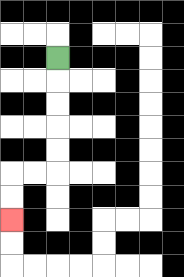{'start': '[2, 2]', 'end': '[0, 9]', 'path_directions': 'D,D,D,D,D,L,L,D,D', 'path_coordinates': '[[2, 2], [2, 3], [2, 4], [2, 5], [2, 6], [2, 7], [1, 7], [0, 7], [0, 8], [0, 9]]'}